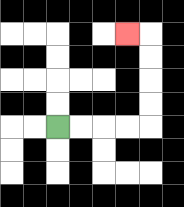{'start': '[2, 5]', 'end': '[5, 1]', 'path_directions': 'R,R,R,R,U,U,U,U,L', 'path_coordinates': '[[2, 5], [3, 5], [4, 5], [5, 5], [6, 5], [6, 4], [6, 3], [6, 2], [6, 1], [5, 1]]'}